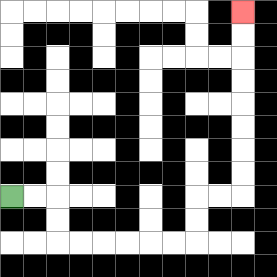{'start': '[0, 8]', 'end': '[10, 0]', 'path_directions': 'R,R,D,D,R,R,R,R,R,R,U,U,R,R,U,U,U,U,U,U,U,U', 'path_coordinates': '[[0, 8], [1, 8], [2, 8], [2, 9], [2, 10], [3, 10], [4, 10], [5, 10], [6, 10], [7, 10], [8, 10], [8, 9], [8, 8], [9, 8], [10, 8], [10, 7], [10, 6], [10, 5], [10, 4], [10, 3], [10, 2], [10, 1], [10, 0]]'}